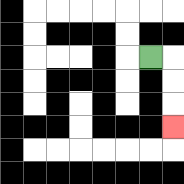{'start': '[6, 2]', 'end': '[7, 5]', 'path_directions': 'R,D,D,D', 'path_coordinates': '[[6, 2], [7, 2], [7, 3], [7, 4], [7, 5]]'}